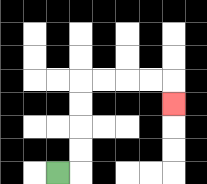{'start': '[2, 7]', 'end': '[7, 4]', 'path_directions': 'R,U,U,U,U,R,R,R,R,D', 'path_coordinates': '[[2, 7], [3, 7], [3, 6], [3, 5], [3, 4], [3, 3], [4, 3], [5, 3], [6, 3], [7, 3], [7, 4]]'}